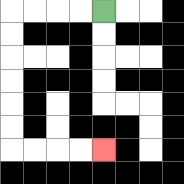{'start': '[4, 0]', 'end': '[4, 6]', 'path_directions': 'L,L,L,L,D,D,D,D,D,D,R,R,R,R', 'path_coordinates': '[[4, 0], [3, 0], [2, 0], [1, 0], [0, 0], [0, 1], [0, 2], [0, 3], [0, 4], [0, 5], [0, 6], [1, 6], [2, 6], [3, 6], [4, 6]]'}